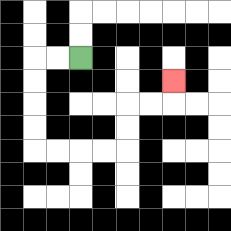{'start': '[3, 2]', 'end': '[7, 3]', 'path_directions': 'L,L,D,D,D,D,R,R,R,R,U,U,R,R,U', 'path_coordinates': '[[3, 2], [2, 2], [1, 2], [1, 3], [1, 4], [1, 5], [1, 6], [2, 6], [3, 6], [4, 6], [5, 6], [5, 5], [5, 4], [6, 4], [7, 4], [7, 3]]'}